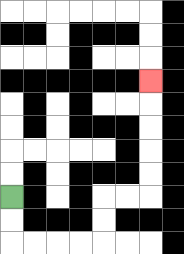{'start': '[0, 8]', 'end': '[6, 3]', 'path_directions': 'D,D,R,R,R,R,U,U,R,R,U,U,U,U,U', 'path_coordinates': '[[0, 8], [0, 9], [0, 10], [1, 10], [2, 10], [3, 10], [4, 10], [4, 9], [4, 8], [5, 8], [6, 8], [6, 7], [6, 6], [6, 5], [6, 4], [6, 3]]'}